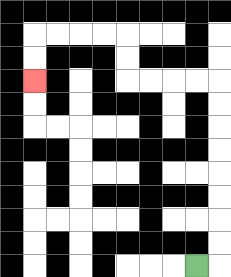{'start': '[8, 11]', 'end': '[1, 3]', 'path_directions': 'R,U,U,U,U,U,U,U,U,L,L,L,L,U,U,L,L,L,L,D,D', 'path_coordinates': '[[8, 11], [9, 11], [9, 10], [9, 9], [9, 8], [9, 7], [9, 6], [9, 5], [9, 4], [9, 3], [8, 3], [7, 3], [6, 3], [5, 3], [5, 2], [5, 1], [4, 1], [3, 1], [2, 1], [1, 1], [1, 2], [1, 3]]'}